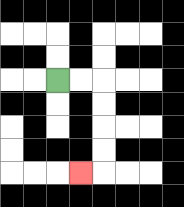{'start': '[2, 3]', 'end': '[3, 7]', 'path_directions': 'R,R,D,D,D,D,L', 'path_coordinates': '[[2, 3], [3, 3], [4, 3], [4, 4], [4, 5], [4, 6], [4, 7], [3, 7]]'}